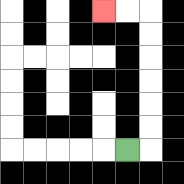{'start': '[5, 6]', 'end': '[4, 0]', 'path_directions': 'R,U,U,U,U,U,U,L,L', 'path_coordinates': '[[5, 6], [6, 6], [6, 5], [6, 4], [6, 3], [6, 2], [6, 1], [6, 0], [5, 0], [4, 0]]'}